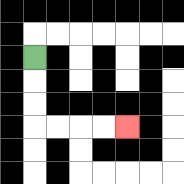{'start': '[1, 2]', 'end': '[5, 5]', 'path_directions': 'D,D,D,R,R,R,R', 'path_coordinates': '[[1, 2], [1, 3], [1, 4], [1, 5], [2, 5], [3, 5], [4, 5], [5, 5]]'}